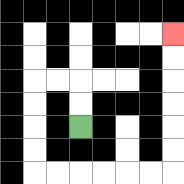{'start': '[3, 5]', 'end': '[7, 1]', 'path_directions': 'U,U,L,L,D,D,D,D,R,R,R,R,R,R,U,U,U,U,U,U', 'path_coordinates': '[[3, 5], [3, 4], [3, 3], [2, 3], [1, 3], [1, 4], [1, 5], [1, 6], [1, 7], [2, 7], [3, 7], [4, 7], [5, 7], [6, 7], [7, 7], [7, 6], [7, 5], [7, 4], [7, 3], [7, 2], [7, 1]]'}